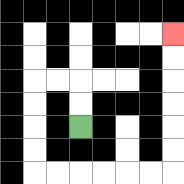{'start': '[3, 5]', 'end': '[7, 1]', 'path_directions': 'U,U,L,L,D,D,D,D,R,R,R,R,R,R,U,U,U,U,U,U', 'path_coordinates': '[[3, 5], [3, 4], [3, 3], [2, 3], [1, 3], [1, 4], [1, 5], [1, 6], [1, 7], [2, 7], [3, 7], [4, 7], [5, 7], [6, 7], [7, 7], [7, 6], [7, 5], [7, 4], [7, 3], [7, 2], [7, 1]]'}